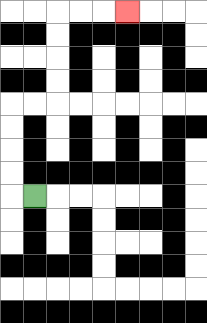{'start': '[1, 8]', 'end': '[5, 0]', 'path_directions': 'L,U,U,U,U,R,R,U,U,U,U,R,R,R', 'path_coordinates': '[[1, 8], [0, 8], [0, 7], [0, 6], [0, 5], [0, 4], [1, 4], [2, 4], [2, 3], [2, 2], [2, 1], [2, 0], [3, 0], [4, 0], [5, 0]]'}